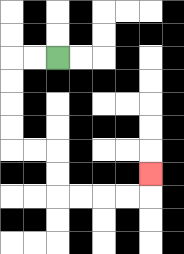{'start': '[2, 2]', 'end': '[6, 7]', 'path_directions': 'L,L,D,D,D,D,R,R,D,D,R,R,R,R,U', 'path_coordinates': '[[2, 2], [1, 2], [0, 2], [0, 3], [0, 4], [0, 5], [0, 6], [1, 6], [2, 6], [2, 7], [2, 8], [3, 8], [4, 8], [5, 8], [6, 8], [6, 7]]'}